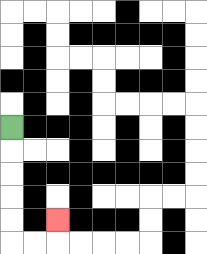{'start': '[0, 5]', 'end': '[2, 9]', 'path_directions': 'D,D,D,D,D,R,R,U', 'path_coordinates': '[[0, 5], [0, 6], [0, 7], [0, 8], [0, 9], [0, 10], [1, 10], [2, 10], [2, 9]]'}